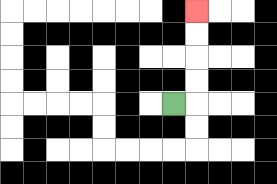{'start': '[7, 4]', 'end': '[8, 0]', 'path_directions': 'R,U,U,U,U', 'path_coordinates': '[[7, 4], [8, 4], [8, 3], [8, 2], [8, 1], [8, 0]]'}